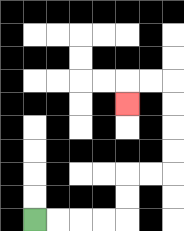{'start': '[1, 9]', 'end': '[5, 4]', 'path_directions': 'R,R,R,R,U,U,R,R,U,U,U,U,L,L,D', 'path_coordinates': '[[1, 9], [2, 9], [3, 9], [4, 9], [5, 9], [5, 8], [5, 7], [6, 7], [7, 7], [7, 6], [7, 5], [7, 4], [7, 3], [6, 3], [5, 3], [5, 4]]'}